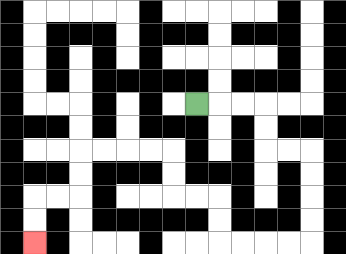{'start': '[8, 4]', 'end': '[1, 10]', 'path_directions': 'R,R,R,D,D,R,R,D,D,D,D,L,L,L,L,U,U,L,L,U,U,L,L,L,L,D,D,L,L,D,D', 'path_coordinates': '[[8, 4], [9, 4], [10, 4], [11, 4], [11, 5], [11, 6], [12, 6], [13, 6], [13, 7], [13, 8], [13, 9], [13, 10], [12, 10], [11, 10], [10, 10], [9, 10], [9, 9], [9, 8], [8, 8], [7, 8], [7, 7], [7, 6], [6, 6], [5, 6], [4, 6], [3, 6], [3, 7], [3, 8], [2, 8], [1, 8], [1, 9], [1, 10]]'}